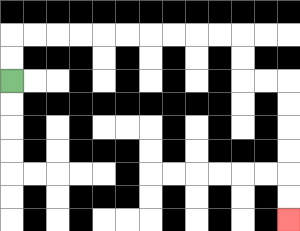{'start': '[0, 3]', 'end': '[12, 9]', 'path_directions': 'U,U,R,R,R,R,R,R,R,R,R,R,D,D,R,R,D,D,D,D,D,D', 'path_coordinates': '[[0, 3], [0, 2], [0, 1], [1, 1], [2, 1], [3, 1], [4, 1], [5, 1], [6, 1], [7, 1], [8, 1], [9, 1], [10, 1], [10, 2], [10, 3], [11, 3], [12, 3], [12, 4], [12, 5], [12, 6], [12, 7], [12, 8], [12, 9]]'}